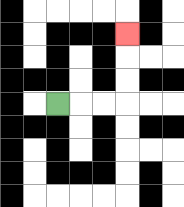{'start': '[2, 4]', 'end': '[5, 1]', 'path_directions': 'R,R,R,U,U,U', 'path_coordinates': '[[2, 4], [3, 4], [4, 4], [5, 4], [5, 3], [5, 2], [5, 1]]'}